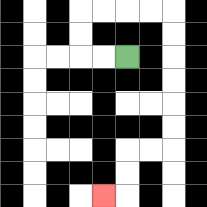{'start': '[5, 2]', 'end': '[4, 8]', 'path_directions': 'L,L,U,U,R,R,R,R,D,D,D,D,D,D,L,L,D,D,L', 'path_coordinates': '[[5, 2], [4, 2], [3, 2], [3, 1], [3, 0], [4, 0], [5, 0], [6, 0], [7, 0], [7, 1], [7, 2], [7, 3], [7, 4], [7, 5], [7, 6], [6, 6], [5, 6], [5, 7], [5, 8], [4, 8]]'}